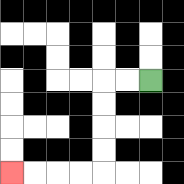{'start': '[6, 3]', 'end': '[0, 7]', 'path_directions': 'L,L,D,D,D,D,L,L,L,L', 'path_coordinates': '[[6, 3], [5, 3], [4, 3], [4, 4], [4, 5], [4, 6], [4, 7], [3, 7], [2, 7], [1, 7], [0, 7]]'}